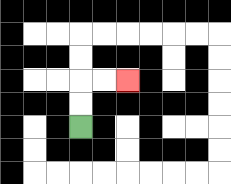{'start': '[3, 5]', 'end': '[5, 3]', 'path_directions': 'U,U,R,R', 'path_coordinates': '[[3, 5], [3, 4], [3, 3], [4, 3], [5, 3]]'}